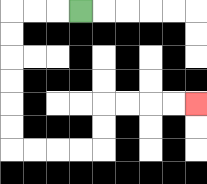{'start': '[3, 0]', 'end': '[8, 4]', 'path_directions': 'L,L,L,D,D,D,D,D,D,R,R,R,R,U,U,R,R,R,R', 'path_coordinates': '[[3, 0], [2, 0], [1, 0], [0, 0], [0, 1], [0, 2], [0, 3], [0, 4], [0, 5], [0, 6], [1, 6], [2, 6], [3, 6], [4, 6], [4, 5], [4, 4], [5, 4], [6, 4], [7, 4], [8, 4]]'}